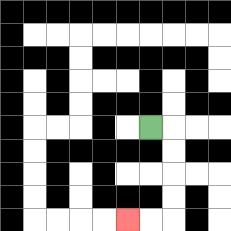{'start': '[6, 5]', 'end': '[5, 9]', 'path_directions': 'R,D,D,D,D,L,L', 'path_coordinates': '[[6, 5], [7, 5], [7, 6], [7, 7], [7, 8], [7, 9], [6, 9], [5, 9]]'}